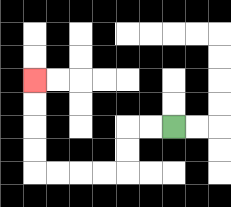{'start': '[7, 5]', 'end': '[1, 3]', 'path_directions': 'L,L,D,D,L,L,L,L,U,U,U,U', 'path_coordinates': '[[7, 5], [6, 5], [5, 5], [5, 6], [5, 7], [4, 7], [3, 7], [2, 7], [1, 7], [1, 6], [1, 5], [1, 4], [1, 3]]'}